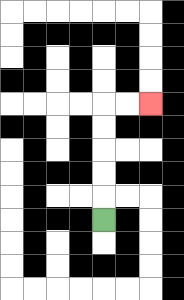{'start': '[4, 9]', 'end': '[6, 4]', 'path_directions': 'U,U,U,U,U,R,R', 'path_coordinates': '[[4, 9], [4, 8], [4, 7], [4, 6], [4, 5], [4, 4], [5, 4], [6, 4]]'}